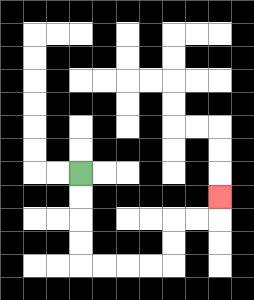{'start': '[3, 7]', 'end': '[9, 8]', 'path_directions': 'D,D,D,D,R,R,R,R,U,U,R,R,U', 'path_coordinates': '[[3, 7], [3, 8], [3, 9], [3, 10], [3, 11], [4, 11], [5, 11], [6, 11], [7, 11], [7, 10], [7, 9], [8, 9], [9, 9], [9, 8]]'}